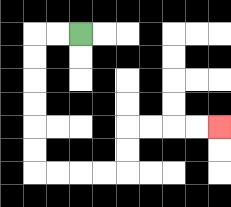{'start': '[3, 1]', 'end': '[9, 5]', 'path_directions': 'L,L,D,D,D,D,D,D,R,R,R,R,U,U,R,R,R,R', 'path_coordinates': '[[3, 1], [2, 1], [1, 1], [1, 2], [1, 3], [1, 4], [1, 5], [1, 6], [1, 7], [2, 7], [3, 7], [4, 7], [5, 7], [5, 6], [5, 5], [6, 5], [7, 5], [8, 5], [9, 5]]'}